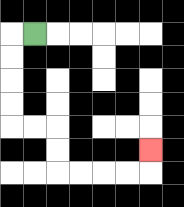{'start': '[1, 1]', 'end': '[6, 6]', 'path_directions': 'L,D,D,D,D,R,R,D,D,R,R,R,R,U', 'path_coordinates': '[[1, 1], [0, 1], [0, 2], [0, 3], [0, 4], [0, 5], [1, 5], [2, 5], [2, 6], [2, 7], [3, 7], [4, 7], [5, 7], [6, 7], [6, 6]]'}